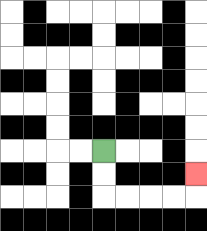{'start': '[4, 6]', 'end': '[8, 7]', 'path_directions': 'D,D,R,R,R,R,U', 'path_coordinates': '[[4, 6], [4, 7], [4, 8], [5, 8], [6, 8], [7, 8], [8, 8], [8, 7]]'}